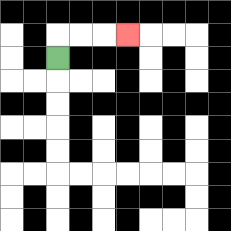{'start': '[2, 2]', 'end': '[5, 1]', 'path_directions': 'U,R,R,R', 'path_coordinates': '[[2, 2], [2, 1], [3, 1], [4, 1], [5, 1]]'}